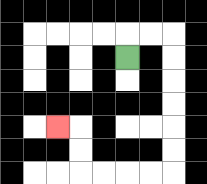{'start': '[5, 2]', 'end': '[2, 5]', 'path_directions': 'U,R,R,D,D,D,D,D,D,L,L,L,L,U,U,L', 'path_coordinates': '[[5, 2], [5, 1], [6, 1], [7, 1], [7, 2], [7, 3], [7, 4], [7, 5], [7, 6], [7, 7], [6, 7], [5, 7], [4, 7], [3, 7], [3, 6], [3, 5], [2, 5]]'}